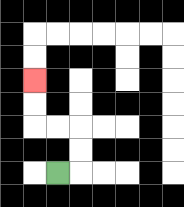{'start': '[2, 7]', 'end': '[1, 3]', 'path_directions': 'R,U,U,L,L,U,U', 'path_coordinates': '[[2, 7], [3, 7], [3, 6], [3, 5], [2, 5], [1, 5], [1, 4], [1, 3]]'}